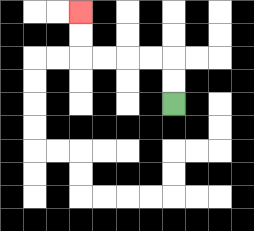{'start': '[7, 4]', 'end': '[3, 0]', 'path_directions': 'U,U,L,L,L,L,U,U', 'path_coordinates': '[[7, 4], [7, 3], [7, 2], [6, 2], [5, 2], [4, 2], [3, 2], [3, 1], [3, 0]]'}